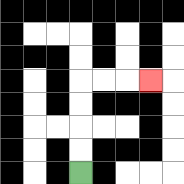{'start': '[3, 7]', 'end': '[6, 3]', 'path_directions': 'U,U,U,U,R,R,R', 'path_coordinates': '[[3, 7], [3, 6], [3, 5], [3, 4], [3, 3], [4, 3], [5, 3], [6, 3]]'}